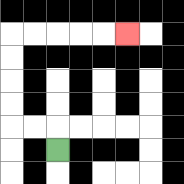{'start': '[2, 6]', 'end': '[5, 1]', 'path_directions': 'U,L,L,U,U,U,U,R,R,R,R,R', 'path_coordinates': '[[2, 6], [2, 5], [1, 5], [0, 5], [0, 4], [0, 3], [0, 2], [0, 1], [1, 1], [2, 1], [3, 1], [4, 1], [5, 1]]'}